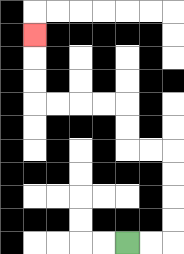{'start': '[5, 10]', 'end': '[1, 1]', 'path_directions': 'R,R,U,U,U,U,L,L,U,U,L,L,L,L,U,U,U', 'path_coordinates': '[[5, 10], [6, 10], [7, 10], [7, 9], [7, 8], [7, 7], [7, 6], [6, 6], [5, 6], [5, 5], [5, 4], [4, 4], [3, 4], [2, 4], [1, 4], [1, 3], [1, 2], [1, 1]]'}